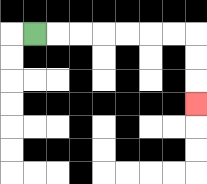{'start': '[1, 1]', 'end': '[8, 4]', 'path_directions': 'R,R,R,R,R,R,R,D,D,D', 'path_coordinates': '[[1, 1], [2, 1], [3, 1], [4, 1], [5, 1], [6, 1], [7, 1], [8, 1], [8, 2], [8, 3], [8, 4]]'}